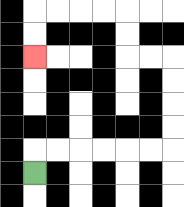{'start': '[1, 7]', 'end': '[1, 2]', 'path_directions': 'U,R,R,R,R,R,R,U,U,U,U,L,L,U,U,L,L,L,L,D,D', 'path_coordinates': '[[1, 7], [1, 6], [2, 6], [3, 6], [4, 6], [5, 6], [6, 6], [7, 6], [7, 5], [7, 4], [7, 3], [7, 2], [6, 2], [5, 2], [5, 1], [5, 0], [4, 0], [3, 0], [2, 0], [1, 0], [1, 1], [1, 2]]'}